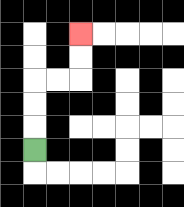{'start': '[1, 6]', 'end': '[3, 1]', 'path_directions': 'U,U,U,R,R,U,U', 'path_coordinates': '[[1, 6], [1, 5], [1, 4], [1, 3], [2, 3], [3, 3], [3, 2], [3, 1]]'}